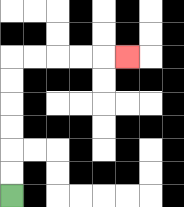{'start': '[0, 8]', 'end': '[5, 2]', 'path_directions': 'U,U,U,U,U,U,R,R,R,R,R', 'path_coordinates': '[[0, 8], [0, 7], [0, 6], [0, 5], [0, 4], [0, 3], [0, 2], [1, 2], [2, 2], [3, 2], [4, 2], [5, 2]]'}